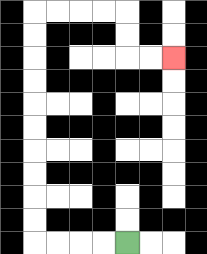{'start': '[5, 10]', 'end': '[7, 2]', 'path_directions': 'L,L,L,L,U,U,U,U,U,U,U,U,U,U,R,R,R,R,D,D,R,R', 'path_coordinates': '[[5, 10], [4, 10], [3, 10], [2, 10], [1, 10], [1, 9], [1, 8], [1, 7], [1, 6], [1, 5], [1, 4], [1, 3], [1, 2], [1, 1], [1, 0], [2, 0], [3, 0], [4, 0], [5, 0], [5, 1], [5, 2], [6, 2], [7, 2]]'}